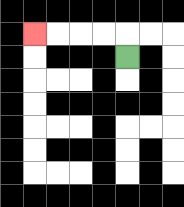{'start': '[5, 2]', 'end': '[1, 1]', 'path_directions': 'U,L,L,L,L', 'path_coordinates': '[[5, 2], [5, 1], [4, 1], [3, 1], [2, 1], [1, 1]]'}